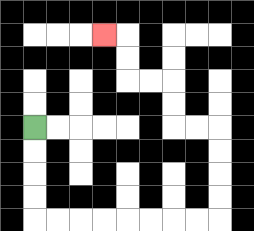{'start': '[1, 5]', 'end': '[4, 1]', 'path_directions': 'D,D,D,D,R,R,R,R,R,R,R,R,U,U,U,U,L,L,U,U,L,L,U,U,L', 'path_coordinates': '[[1, 5], [1, 6], [1, 7], [1, 8], [1, 9], [2, 9], [3, 9], [4, 9], [5, 9], [6, 9], [7, 9], [8, 9], [9, 9], [9, 8], [9, 7], [9, 6], [9, 5], [8, 5], [7, 5], [7, 4], [7, 3], [6, 3], [5, 3], [5, 2], [5, 1], [4, 1]]'}